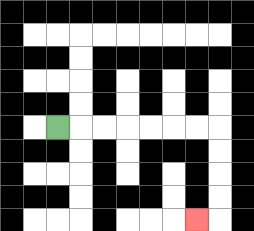{'start': '[2, 5]', 'end': '[8, 9]', 'path_directions': 'R,R,R,R,R,R,R,D,D,D,D,L', 'path_coordinates': '[[2, 5], [3, 5], [4, 5], [5, 5], [6, 5], [7, 5], [8, 5], [9, 5], [9, 6], [9, 7], [9, 8], [9, 9], [8, 9]]'}